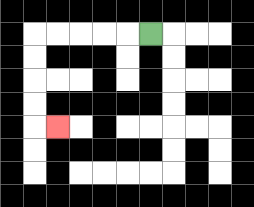{'start': '[6, 1]', 'end': '[2, 5]', 'path_directions': 'L,L,L,L,L,D,D,D,D,R', 'path_coordinates': '[[6, 1], [5, 1], [4, 1], [3, 1], [2, 1], [1, 1], [1, 2], [1, 3], [1, 4], [1, 5], [2, 5]]'}